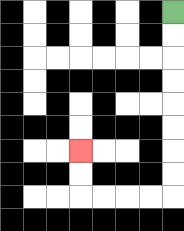{'start': '[7, 0]', 'end': '[3, 6]', 'path_directions': 'D,D,D,D,D,D,D,D,L,L,L,L,U,U', 'path_coordinates': '[[7, 0], [7, 1], [7, 2], [7, 3], [7, 4], [7, 5], [7, 6], [7, 7], [7, 8], [6, 8], [5, 8], [4, 8], [3, 8], [3, 7], [3, 6]]'}